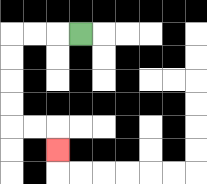{'start': '[3, 1]', 'end': '[2, 6]', 'path_directions': 'L,L,L,D,D,D,D,R,R,D', 'path_coordinates': '[[3, 1], [2, 1], [1, 1], [0, 1], [0, 2], [0, 3], [0, 4], [0, 5], [1, 5], [2, 5], [2, 6]]'}